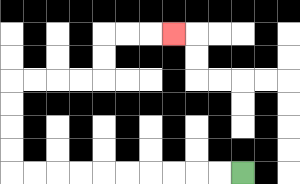{'start': '[10, 7]', 'end': '[7, 1]', 'path_directions': 'L,L,L,L,L,L,L,L,L,L,U,U,U,U,R,R,R,R,U,U,R,R,R', 'path_coordinates': '[[10, 7], [9, 7], [8, 7], [7, 7], [6, 7], [5, 7], [4, 7], [3, 7], [2, 7], [1, 7], [0, 7], [0, 6], [0, 5], [0, 4], [0, 3], [1, 3], [2, 3], [3, 3], [4, 3], [4, 2], [4, 1], [5, 1], [6, 1], [7, 1]]'}